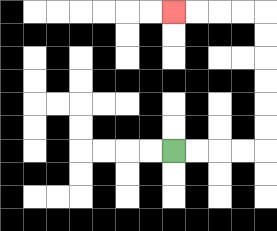{'start': '[7, 6]', 'end': '[7, 0]', 'path_directions': 'R,R,R,R,U,U,U,U,U,U,L,L,L,L', 'path_coordinates': '[[7, 6], [8, 6], [9, 6], [10, 6], [11, 6], [11, 5], [11, 4], [11, 3], [11, 2], [11, 1], [11, 0], [10, 0], [9, 0], [8, 0], [7, 0]]'}